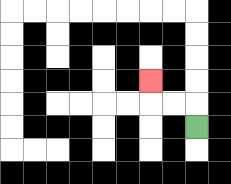{'start': '[8, 5]', 'end': '[6, 3]', 'path_directions': 'U,L,L,U', 'path_coordinates': '[[8, 5], [8, 4], [7, 4], [6, 4], [6, 3]]'}